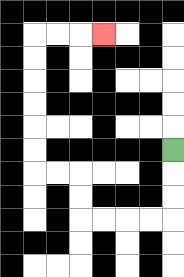{'start': '[7, 6]', 'end': '[4, 1]', 'path_directions': 'D,D,D,L,L,L,L,U,U,L,L,U,U,U,U,U,U,R,R,R', 'path_coordinates': '[[7, 6], [7, 7], [7, 8], [7, 9], [6, 9], [5, 9], [4, 9], [3, 9], [3, 8], [3, 7], [2, 7], [1, 7], [1, 6], [1, 5], [1, 4], [1, 3], [1, 2], [1, 1], [2, 1], [3, 1], [4, 1]]'}